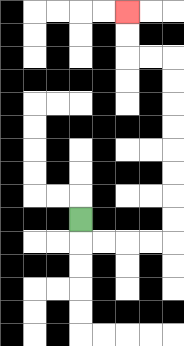{'start': '[3, 9]', 'end': '[5, 0]', 'path_directions': 'D,R,R,R,R,U,U,U,U,U,U,U,U,L,L,U,U', 'path_coordinates': '[[3, 9], [3, 10], [4, 10], [5, 10], [6, 10], [7, 10], [7, 9], [7, 8], [7, 7], [7, 6], [7, 5], [7, 4], [7, 3], [7, 2], [6, 2], [5, 2], [5, 1], [5, 0]]'}